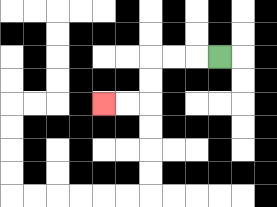{'start': '[9, 2]', 'end': '[4, 4]', 'path_directions': 'L,L,L,D,D,L,L', 'path_coordinates': '[[9, 2], [8, 2], [7, 2], [6, 2], [6, 3], [6, 4], [5, 4], [4, 4]]'}